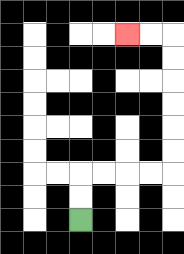{'start': '[3, 9]', 'end': '[5, 1]', 'path_directions': 'U,U,R,R,R,R,U,U,U,U,U,U,L,L', 'path_coordinates': '[[3, 9], [3, 8], [3, 7], [4, 7], [5, 7], [6, 7], [7, 7], [7, 6], [7, 5], [7, 4], [7, 3], [7, 2], [7, 1], [6, 1], [5, 1]]'}